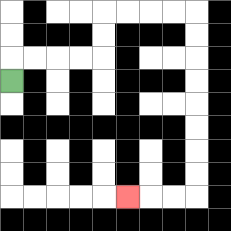{'start': '[0, 3]', 'end': '[5, 8]', 'path_directions': 'U,R,R,R,R,U,U,R,R,R,R,D,D,D,D,D,D,D,D,L,L,L', 'path_coordinates': '[[0, 3], [0, 2], [1, 2], [2, 2], [3, 2], [4, 2], [4, 1], [4, 0], [5, 0], [6, 0], [7, 0], [8, 0], [8, 1], [8, 2], [8, 3], [8, 4], [8, 5], [8, 6], [8, 7], [8, 8], [7, 8], [6, 8], [5, 8]]'}